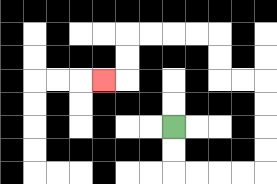{'start': '[7, 5]', 'end': '[4, 3]', 'path_directions': 'D,D,R,R,R,R,U,U,U,U,L,L,U,U,L,L,L,L,D,D,L', 'path_coordinates': '[[7, 5], [7, 6], [7, 7], [8, 7], [9, 7], [10, 7], [11, 7], [11, 6], [11, 5], [11, 4], [11, 3], [10, 3], [9, 3], [9, 2], [9, 1], [8, 1], [7, 1], [6, 1], [5, 1], [5, 2], [5, 3], [4, 3]]'}